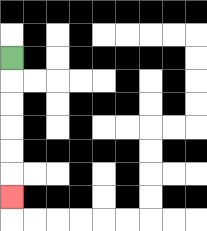{'start': '[0, 2]', 'end': '[0, 8]', 'path_directions': 'D,D,D,D,D,D', 'path_coordinates': '[[0, 2], [0, 3], [0, 4], [0, 5], [0, 6], [0, 7], [0, 8]]'}